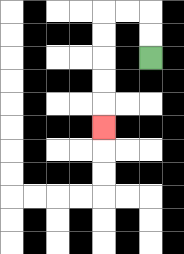{'start': '[6, 2]', 'end': '[4, 5]', 'path_directions': 'U,U,L,L,D,D,D,D,D', 'path_coordinates': '[[6, 2], [6, 1], [6, 0], [5, 0], [4, 0], [4, 1], [4, 2], [4, 3], [4, 4], [4, 5]]'}